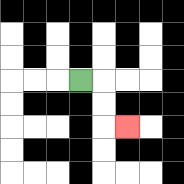{'start': '[3, 3]', 'end': '[5, 5]', 'path_directions': 'R,D,D,R', 'path_coordinates': '[[3, 3], [4, 3], [4, 4], [4, 5], [5, 5]]'}